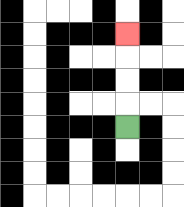{'start': '[5, 5]', 'end': '[5, 1]', 'path_directions': 'U,U,U,U', 'path_coordinates': '[[5, 5], [5, 4], [5, 3], [5, 2], [5, 1]]'}